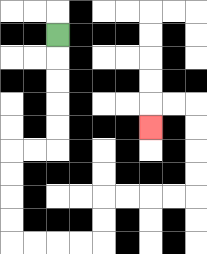{'start': '[2, 1]', 'end': '[6, 5]', 'path_directions': 'D,D,D,D,D,L,L,D,D,D,D,R,R,R,R,U,U,R,R,R,R,U,U,U,U,L,L,D', 'path_coordinates': '[[2, 1], [2, 2], [2, 3], [2, 4], [2, 5], [2, 6], [1, 6], [0, 6], [0, 7], [0, 8], [0, 9], [0, 10], [1, 10], [2, 10], [3, 10], [4, 10], [4, 9], [4, 8], [5, 8], [6, 8], [7, 8], [8, 8], [8, 7], [8, 6], [8, 5], [8, 4], [7, 4], [6, 4], [6, 5]]'}